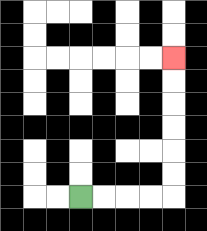{'start': '[3, 8]', 'end': '[7, 2]', 'path_directions': 'R,R,R,R,U,U,U,U,U,U', 'path_coordinates': '[[3, 8], [4, 8], [5, 8], [6, 8], [7, 8], [7, 7], [7, 6], [7, 5], [7, 4], [7, 3], [7, 2]]'}